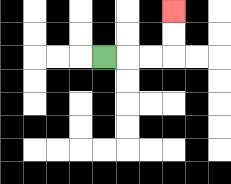{'start': '[4, 2]', 'end': '[7, 0]', 'path_directions': 'R,R,R,U,U', 'path_coordinates': '[[4, 2], [5, 2], [6, 2], [7, 2], [7, 1], [7, 0]]'}